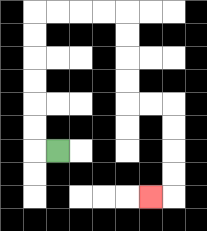{'start': '[2, 6]', 'end': '[6, 8]', 'path_directions': 'L,U,U,U,U,U,U,R,R,R,R,D,D,D,D,R,R,D,D,D,D,L', 'path_coordinates': '[[2, 6], [1, 6], [1, 5], [1, 4], [1, 3], [1, 2], [1, 1], [1, 0], [2, 0], [3, 0], [4, 0], [5, 0], [5, 1], [5, 2], [5, 3], [5, 4], [6, 4], [7, 4], [7, 5], [7, 6], [7, 7], [7, 8], [6, 8]]'}